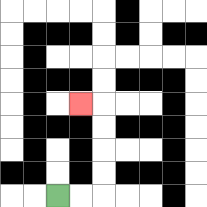{'start': '[2, 8]', 'end': '[3, 4]', 'path_directions': 'R,R,U,U,U,U,L', 'path_coordinates': '[[2, 8], [3, 8], [4, 8], [4, 7], [4, 6], [4, 5], [4, 4], [3, 4]]'}